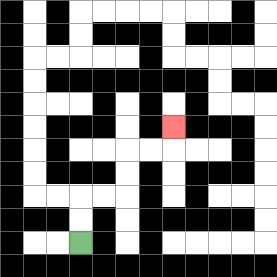{'start': '[3, 10]', 'end': '[7, 5]', 'path_directions': 'U,U,R,R,U,U,R,R,U', 'path_coordinates': '[[3, 10], [3, 9], [3, 8], [4, 8], [5, 8], [5, 7], [5, 6], [6, 6], [7, 6], [7, 5]]'}